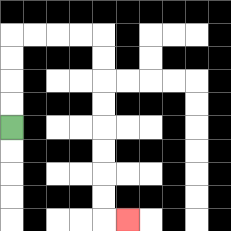{'start': '[0, 5]', 'end': '[5, 9]', 'path_directions': 'U,U,U,U,R,R,R,R,D,D,D,D,D,D,D,D,R', 'path_coordinates': '[[0, 5], [0, 4], [0, 3], [0, 2], [0, 1], [1, 1], [2, 1], [3, 1], [4, 1], [4, 2], [4, 3], [4, 4], [4, 5], [4, 6], [4, 7], [4, 8], [4, 9], [5, 9]]'}